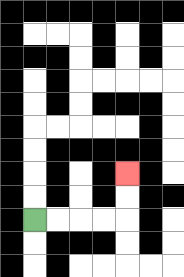{'start': '[1, 9]', 'end': '[5, 7]', 'path_directions': 'R,R,R,R,U,U', 'path_coordinates': '[[1, 9], [2, 9], [3, 9], [4, 9], [5, 9], [5, 8], [5, 7]]'}